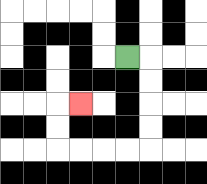{'start': '[5, 2]', 'end': '[3, 4]', 'path_directions': 'R,D,D,D,D,L,L,L,L,U,U,R', 'path_coordinates': '[[5, 2], [6, 2], [6, 3], [6, 4], [6, 5], [6, 6], [5, 6], [4, 6], [3, 6], [2, 6], [2, 5], [2, 4], [3, 4]]'}